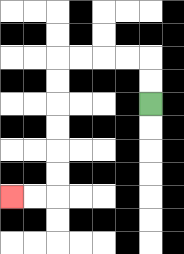{'start': '[6, 4]', 'end': '[0, 8]', 'path_directions': 'U,U,L,L,L,L,D,D,D,D,D,D,L,L', 'path_coordinates': '[[6, 4], [6, 3], [6, 2], [5, 2], [4, 2], [3, 2], [2, 2], [2, 3], [2, 4], [2, 5], [2, 6], [2, 7], [2, 8], [1, 8], [0, 8]]'}